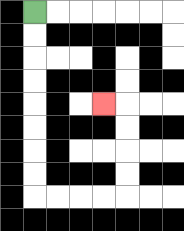{'start': '[1, 0]', 'end': '[4, 4]', 'path_directions': 'D,D,D,D,D,D,D,D,R,R,R,R,U,U,U,U,L', 'path_coordinates': '[[1, 0], [1, 1], [1, 2], [1, 3], [1, 4], [1, 5], [1, 6], [1, 7], [1, 8], [2, 8], [3, 8], [4, 8], [5, 8], [5, 7], [5, 6], [5, 5], [5, 4], [4, 4]]'}